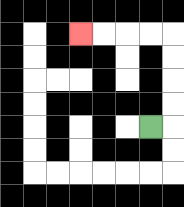{'start': '[6, 5]', 'end': '[3, 1]', 'path_directions': 'R,U,U,U,U,L,L,L,L', 'path_coordinates': '[[6, 5], [7, 5], [7, 4], [7, 3], [7, 2], [7, 1], [6, 1], [5, 1], [4, 1], [3, 1]]'}